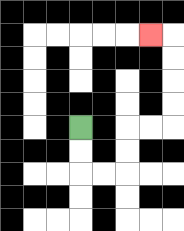{'start': '[3, 5]', 'end': '[6, 1]', 'path_directions': 'D,D,R,R,U,U,R,R,U,U,U,U,L', 'path_coordinates': '[[3, 5], [3, 6], [3, 7], [4, 7], [5, 7], [5, 6], [5, 5], [6, 5], [7, 5], [7, 4], [7, 3], [7, 2], [7, 1], [6, 1]]'}